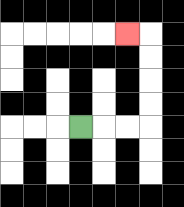{'start': '[3, 5]', 'end': '[5, 1]', 'path_directions': 'R,R,R,U,U,U,U,L', 'path_coordinates': '[[3, 5], [4, 5], [5, 5], [6, 5], [6, 4], [6, 3], [6, 2], [6, 1], [5, 1]]'}